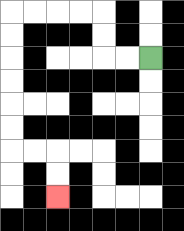{'start': '[6, 2]', 'end': '[2, 8]', 'path_directions': 'L,L,U,U,L,L,L,L,D,D,D,D,D,D,R,R,D,D', 'path_coordinates': '[[6, 2], [5, 2], [4, 2], [4, 1], [4, 0], [3, 0], [2, 0], [1, 0], [0, 0], [0, 1], [0, 2], [0, 3], [0, 4], [0, 5], [0, 6], [1, 6], [2, 6], [2, 7], [2, 8]]'}